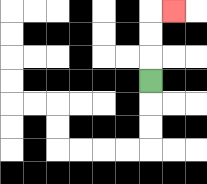{'start': '[6, 3]', 'end': '[7, 0]', 'path_directions': 'U,U,U,R', 'path_coordinates': '[[6, 3], [6, 2], [6, 1], [6, 0], [7, 0]]'}